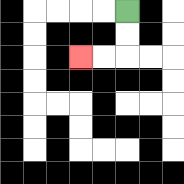{'start': '[5, 0]', 'end': '[3, 2]', 'path_directions': 'D,D,L,L', 'path_coordinates': '[[5, 0], [5, 1], [5, 2], [4, 2], [3, 2]]'}